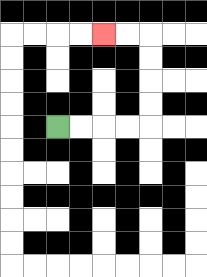{'start': '[2, 5]', 'end': '[4, 1]', 'path_directions': 'R,R,R,R,U,U,U,U,L,L', 'path_coordinates': '[[2, 5], [3, 5], [4, 5], [5, 5], [6, 5], [6, 4], [6, 3], [6, 2], [6, 1], [5, 1], [4, 1]]'}